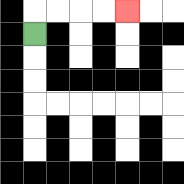{'start': '[1, 1]', 'end': '[5, 0]', 'path_directions': 'U,R,R,R,R', 'path_coordinates': '[[1, 1], [1, 0], [2, 0], [3, 0], [4, 0], [5, 0]]'}